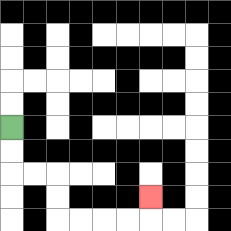{'start': '[0, 5]', 'end': '[6, 8]', 'path_directions': 'D,D,R,R,D,D,R,R,R,R,U', 'path_coordinates': '[[0, 5], [0, 6], [0, 7], [1, 7], [2, 7], [2, 8], [2, 9], [3, 9], [4, 9], [5, 9], [6, 9], [6, 8]]'}